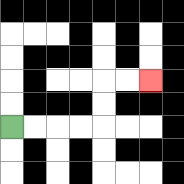{'start': '[0, 5]', 'end': '[6, 3]', 'path_directions': 'R,R,R,R,U,U,R,R', 'path_coordinates': '[[0, 5], [1, 5], [2, 5], [3, 5], [4, 5], [4, 4], [4, 3], [5, 3], [6, 3]]'}